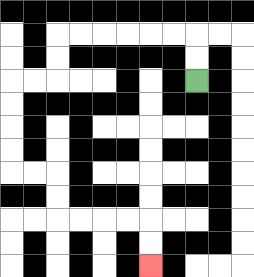{'start': '[8, 3]', 'end': '[6, 11]', 'path_directions': 'U,U,L,L,L,L,L,L,D,D,L,L,D,D,D,D,R,R,D,D,R,R,R,R,D,D', 'path_coordinates': '[[8, 3], [8, 2], [8, 1], [7, 1], [6, 1], [5, 1], [4, 1], [3, 1], [2, 1], [2, 2], [2, 3], [1, 3], [0, 3], [0, 4], [0, 5], [0, 6], [0, 7], [1, 7], [2, 7], [2, 8], [2, 9], [3, 9], [4, 9], [5, 9], [6, 9], [6, 10], [6, 11]]'}